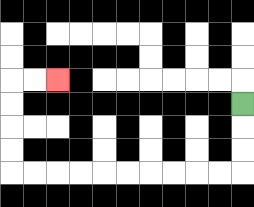{'start': '[10, 4]', 'end': '[2, 3]', 'path_directions': 'D,D,D,L,L,L,L,L,L,L,L,L,L,U,U,U,U,R,R', 'path_coordinates': '[[10, 4], [10, 5], [10, 6], [10, 7], [9, 7], [8, 7], [7, 7], [6, 7], [5, 7], [4, 7], [3, 7], [2, 7], [1, 7], [0, 7], [0, 6], [0, 5], [0, 4], [0, 3], [1, 3], [2, 3]]'}